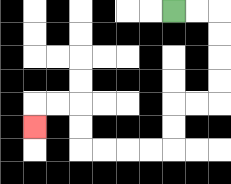{'start': '[7, 0]', 'end': '[1, 5]', 'path_directions': 'R,R,D,D,D,D,L,L,D,D,L,L,L,L,U,U,L,L,D', 'path_coordinates': '[[7, 0], [8, 0], [9, 0], [9, 1], [9, 2], [9, 3], [9, 4], [8, 4], [7, 4], [7, 5], [7, 6], [6, 6], [5, 6], [4, 6], [3, 6], [3, 5], [3, 4], [2, 4], [1, 4], [1, 5]]'}